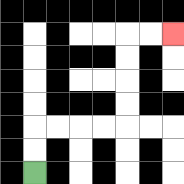{'start': '[1, 7]', 'end': '[7, 1]', 'path_directions': 'U,U,R,R,R,R,U,U,U,U,R,R', 'path_coordinates': '[[1, 7], [1, 6], [1, 5], [2, 5], [3, 5], [4, 5], [5, 5], [5, 4], [5, 3], [5, 2], [5, 1], [6, 1], [7, 1]]'}